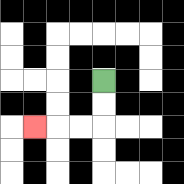{'start': '[4, 3]', 'end': '[1, 5]', 'path_directions': 'D,D,L,L,L', 'path_coordinates': '[[4, 3], [4, 4], [4, 5], [3, 5], [2, 5], [1, 5]]'}